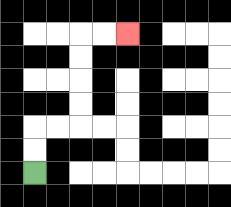{'start': '[1, 7]', 'end': '[5, 1]', 'path_directions': 'U,U,R,R,U,U,U,U,R,R', 'path_coordinates': '[[1, 7], [1, 6], [1, 5], [2, 5], [3, 5], [3, 4], [3, 3], [3, 2], [3, 1], [4, 1], [5, 1]]'}